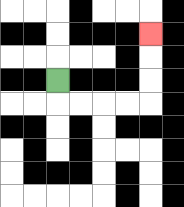{'start': '[2, 3]', 'end': '[6, 1]', 'path_directions': 'D,R,R,R,R,U,U,U', 'path_coordinates': '[[2, 3], [2, 4], [3, 4], [4, 4], [5, 4], [6, 4], [6, 3], [6, 2], [6, 1]]'}